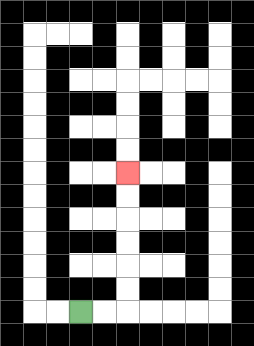{'start': '[3, 13]', 'end': '[5, 7]', 'path_directions': 'R,R,U,U,U,U,U,U', 'path_coordinates': '[[3, 13], [4, 13], [5, 13], [5, 12], [5, 11], [5, 10], [5, 9], [5, 8], [5, 7]]'}